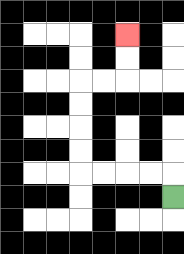{'start': '[7, 8]', 'end': '[5, 1]', 'path_directions': 'U,L,L,L,L,U,U,U,U,R,R,U,U', 'path_coordinates': '[[7, 8], [7, 7], [6, 7], [5, 7], [4, 7], [3, 7], [3, 6], [3, 5], [3, 4], [3, 3], [4, 3], [5, 3], [5, 2], [5, 1]]'}